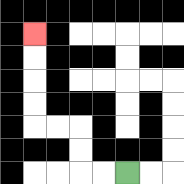{'start': '[5, 7]', 'end': '[1, 1]', 'path_directions': 'L,L,U,U,L,L,U,U,U,U', 'path_coordinates': '[[5, 7], [4, 7], [3, 7], [3, 6], [3, 5], [2, 5], [1, 5], [1, 4], [1, 3], [1, 2], [1, 1]]'}